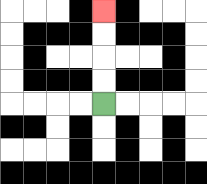{'start': '[4, 4]', 'end': '[4, 0]', 'path_directions': 'U,U,U,U', 'path_coordinates': '[[4, 4], [4, 3], [4, 2], [4, 1], [4, 0]]'}